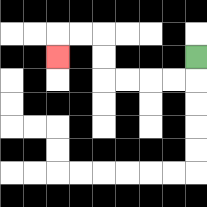{'start': '[8, 2]', 'end': '[2, 2]', 'path_directions': 'D,L,L,L,L,U,U,L,L,D', 'path_coordinates': '[[8, 2], [8, 3], [7, 3], [6, 3], [5, 3], [4, 3], [4, 2], [4, 1], [3, 1], [2, 1], [2, 2]]'}